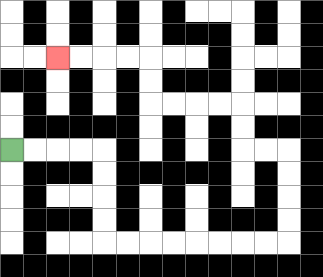{'start': '[0, 6]', 'end': '[2, 2]', 'path_directions': 'R,R,R,R,D,D,D,D,R,R,R,R,R,R,R,R,U,U,U,U,L,L,U,U,L,L,L,L,U,U,L,L,L,L', 'path_coordinates': '[[0, 6], [1, 6], [2, 6], [3, 6], [4, 6], [4, 7], [4, 8], [4, 9], [4, 10], [5, 10], [6, 10], [7, 10], [8, 10], [9, 10], [10, 10], [11, 10], [12, 10], [12, 9], [12, 8], [12, 7], [12, 6], [11, 6], [10, 6], [10, 5], [10, 4], [9, 4], [8, 4], [7, 4], [6, 4], [6, 3], [6, 2], [5, 2], [4, 2], [3, 2], [2, 2]]'}